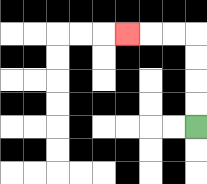{'start': '[8, 5]', 'end': '[5, 1]', 'path_directions': 'U,U,U,U,L,L,L', 'path_coordinates': '[[8, 5], [8, 4], [8, 3], [8, 2], [8, 1], [7, 1], [6, 1], [5, 1]]'}